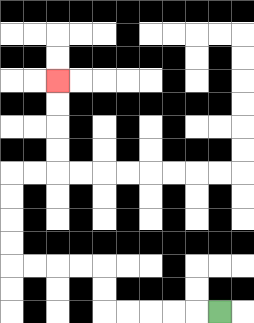{'start': '[9, 13]', 'end': '[2, 3]', 'path_directions': 'L,L,L,L,L,U,U,L,L,L,L,U,U,U,U,R,R,U,U,U,U', 'path_coordinates': '[[9, 13], [8, 13], [7, 13], [6, 13], [5, 13], [4, 13], [4, 12], [4, 11], [3, 11], [2, 11], [1, 11], [0, 11], [0, 10], [0, 9], [0, 8], [0, 7], [1, 7], [2, 7], [2, 6], [2, 5], [2, 4], [2, 3]]'}